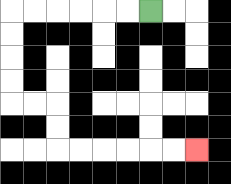{'start': '[6, 0]', 'end': '[8, 6]', 'path_directions': 'L,L,L,L,L,L,D,D,D,D,R,R,D,D,R,R,R,R,R,R', 'path_coordinates': '[[6, 0], [5, 0], [4, 0], [3, 0], [2, 0], [1, 0], [0, 0], [0, 1], [0, 2], [0, 3], [0, 4], [1, 4], [2, 4], [2, 5], [2, 6], [3, 6], [4, 6], [5, 6], [6, 6], [7, 6], [8, 6]]'}